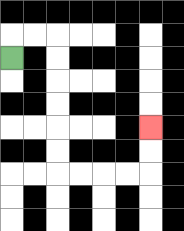{'start': '[0, 2]', 'end': '[6, 5]', 'path_directions': 'U,R,R,D,D,D,D,D,D,R,R,R,R,U,U', 'path_coordinates': '[[0, 2], [0, 1], [1, 1], [2, 1], [2, 2], [2, 3], [2, 4], [2, 5], [2, 6], [2, 7], [3, 7], [4, 7], [5, 7], [6, 7], [6, 6], [6, 5]]'}